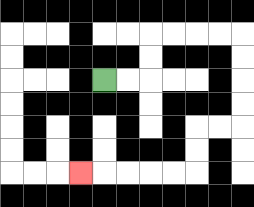{'start': '[4, 3]', 'end': '[3, 7]', 'path_directions': 'R,R,U,U,R,R,R,R,D,D,D,D,L,L,D,D,L,L,L,L,L', 'path_coordinates': '[[4, 3], [5, 3], [6, 3], [6, 2], [6, 1], [7, 1], [8, 1], [9, 1], [10, 1], [10, 2], [10, 3], [10, 4], [10, 5], [9, 5], [8, 5], [8, 6], [8, 7], [7, 7], [6, 7], [5, 7], [4, 7], [3, 7]]'}